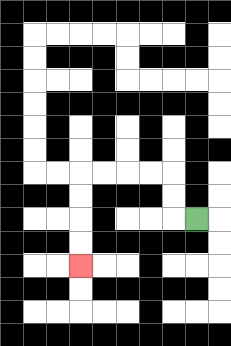{'start': '[8, 9]', 'end': '[3, 11]', 'path_directions': 'L,U,U,L,L,L,L,D,D,D,D', 'path_coordinates': '[[8, 9], [7, 9], [7, 8], [7, 7], [6, 7], [5, 7], [4, 7], [3, 7], [3, 8], [3, 9], [3, 10], [3, 11]]'}